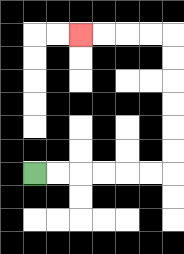{'start': '[1, 7]', 'end': '[3, 1]', 'path_directions': 'R,R,R,R,R,R,U,U,U,U,U,U,L,L,L,L', 'path_coordinates': '[[1, 7], [2, 7], [3, 7], [4, 7], [5, 7], [6, 7], [7, 7], [7, 6], [7, 5], [7, 4], [7, 3], [7, 2], [7, 1], [6, 1], [5, 1], [4, 1], [3, 1]]'}